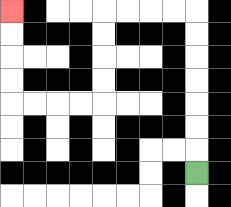{'start': '[8, 7]', 'end': '[0, 0]', 'path_directions': 'U,U,U,U,U,U,U,L,L,L,L,D,D,D,D,L,L,L,L,U,U,U,U', 'path_coordinates': '[[8, 7], [8, 6], [8, 5], [8, 4], [8, 3], [8, 2], [8, 1], [8, 0], [7, 0], [6, 0], [5, 0], [4, 0], [4, 1], [4, 2], [4, 3], [4, 4], [3, 4], [2, 4], [1, 4], [0, 4], [0, 3], [0, 2], [0, 1], [0, 0]]'}